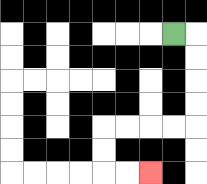{'start': '[7, 1]', 'end': '[6, 7]', 'path_directions': 'R,D,D,D,D,L,L,L,L,D,D,R,R', 'path_coordinates': '[[7, 1], [8, 1], [8, 2], [8, 3], [8, 4], [8, 5], [7, 5], [6, 5], [5, 5], [4, 5], [4, 6], [4, 7], [5, 7], [6, 7]]'}